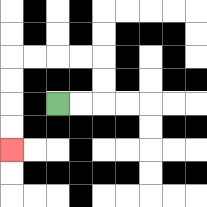{'start': '[2, 4]', 'end': '[0, 6]', 'path_directions': 'R,R,U,U,L,L,L,L,D,D,D,D', 'path_coordinates': '[[2, 4], [3, 4], [4, 4], [4, 3], [4, 2], [3, 2], [2, 2], [1, 2], [0, 2], [0, 3], [0, 4], [0, 5], [0, 6]]'}